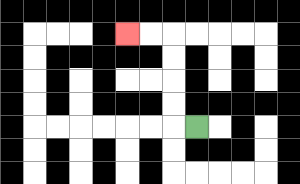{'start': '[8, 5]', 'end': '[5, 1]', 'path_directions': 'L,U,U,U,U,L,L', 'path_coordinates': '[[8, 5], [7, 5], [7, 4], [7, 3], [7, 2], [7, 1], [6, 1], [5, 1]]'}